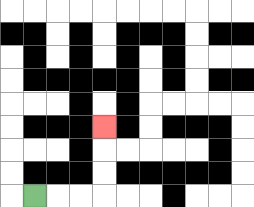{'start': '[1, 8]', 'end': '[4, 5]', 'path_directions': 'R,R,R,U,U,U', 'path_coordinates': '[[1, 8], [2, 8], [3, 8], [4, 8], [4, 7], [4, 6], [4, 5]]'}